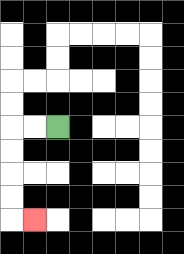{'start': '[2, 5]', 'end': '[1, 9]', 'path_directions': 'L,L,D,D,D,D,R', 'path_coordinates': '[[2, 5], [1, 5], [0, 5], [0, 6], [0, 7], [0, 8], [0, 9], [1, 9]]'}